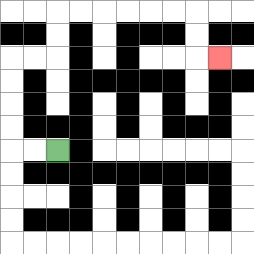{'start': '[2, 6]', 'end': '[9, 2]', 'path_directions': 'L,L,U,U,U,U,R,R,U,U,R,R,R,R,R,R,D,D,R', 'path_coordinates': '[[2, 6], [1, 6], [0, 6], [0, 5], [0, 4], [0, 3], [0, 2], [1, 2], [2, 2], [2, 1], [2, 0], [3, 0], [4, 0], [5, 0], [6, 0], [7, 0], [8, 0], [8, 1], [8, 2], [9, 2]]'}